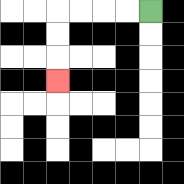{'start': '[6, 0]', 'end': '[2, 3]', 'path_directions': 'L,L,L,L,D,D,D', 'path_coordinates': '[[6, 0], [5, 0], [4, 0], [3, 0], [2, 0], [2, 1], [2, 2], [2, 3]]'}